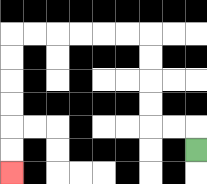{'start': '[8, 6]', 'end': '[0, 7]', 'path_directions': 'U,L,L,U,U,U,U,L,L,L,L,L,L,D,D,D,D,D,D', 'path_coordinates': '[[8, 6], [8, 5], [7, 5], [6, 5], [6, 4], [6, 3], [6, 2], [6, 1], [5, 1], [4, 1], [3, 1], [2, 1], [1, 1], [0, 1], [0, 2], [0, 3], [0, 4], [0, 5], [0, 6], [0, 7]]'}